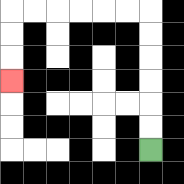{'start': '[6, 6]', 'end': '[0, 3]', 'path_directions': 'U,U,U,U,U,U,L,L,L,L,L,L,D,D,D', 'path_coordinates': '[[6, 6], [6, 5], [6, 4], [6, 3], [6, 2], [6, 1], [6, 0], [5, 0], [4, 0], [3, 0], [2, 0], [1, 0], [0, 0], [0, 1], [0, 2], [0, 3]]'}